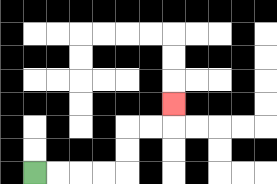{'start': '[1, 7]', 'end': '[7, 4]', 'path_directions': 'R,R,R,R,U,U,R,R,U', 'path_coordinates': '[[1, 7], [2, 7], [3, 7], [4, 7], [5, 7], [5, 6], [5, 5], [6, 5], [7, 5], [7, 4]]'}